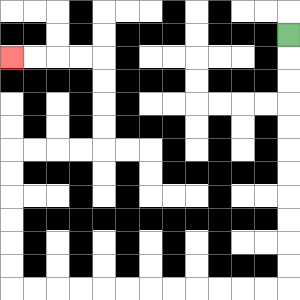{'start': '[12, 1]', 'end': '[0, 2]', 'path_directions': 'D,D,D,D,D,D,D,D,D,D,D,L,L,L,L,L,L,L,L,L,L,L,L,U,U,U,U,U,U,R,R,R,R,U,U,U,U,L,L,L,L', 'path_coordinates': '[[12, 1], [12, 2], [12, 3], [12, 4], [12, 5], [12, 6], [12, 7], [12, 8], [12, 9], [12, 10], [12, 11], [12, 12], [11, 12], [10, 12], [9, 12], [8, 12], [7, 12], [6, 12], [5, 12], [4, 12], [3, 12], [2, 12], [1, 12], [0, 12], [0, 11], [0, 10], [0, 9], [0, 8], [0, 7], [0, 6], [1, 6], [2, 6], [3, 6], [4, 6], [4, 5], [4, 4], [4, 3], [4, 2], [3, 2], [2, 2], [1, 2], [0, 2]]'}